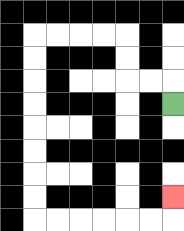{'start': '[7, 4]', 'end': '[7, 8]', 'path_directions': 'U,L,L,U,U,L,L,L,L,D,D,D,D,D,D,D,D,R,R,R,R,R,R,U', 'path_coordinates': '[[7, 4], [7, 3], [6, 3], [5, 3], [5, 2], [5, 1], [4, 1], [3, 1], [2, 1], [1, 1], [1, 2], [1, 3], [1, 4], [1, 5], [1, 6], [1, 7], [1, 8], [1, 9], [2, 9], [3, 9], [4, 9], [5, 9], [6, 9], [7, 9], [7, 8]]'}